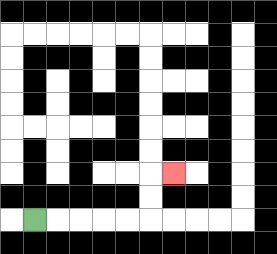{'start': '[1, 9]', 'end': '[7, 7]', 'path_directions': 'R,R,R,R,R,U,U,R', 'path_coordinates': '[[1, 9], [2, 9], [3, 9], [4, 9], [5, 9], [6, 9], [6, 8], [6, 7], [7, 7]]'}